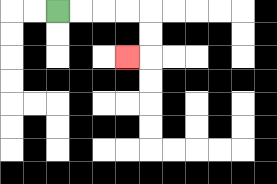{'start': '[2, 0]', 'end': '[5, 2]', 'path_directions': 'R,R,R,R,D,D,L', 'path_coordinates': '[[2, 0], [3, 0], [4, 0], [5, 0], [6, 0], [6, 1], [6, 2], [5, 2]]'}